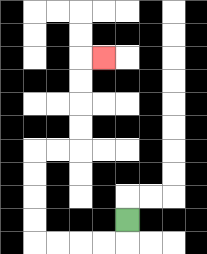{'start': '[5, 9]', 'end': '[4, 2]', 'path_directions': 'D,L,L,L,L,U,U,U,U,R,R,U,U,U,U,R', 'path_coordinates': '[[5, 9], [5, 10], [4, 10], [3, 10], [2, 10], [1, 10], [1, 9], [1, 8], [1, 7], [1, 6], [2, 6], [3, 6], [3, 5], [3, 4], [3, 3], [3, 2], [4, 2]]'}